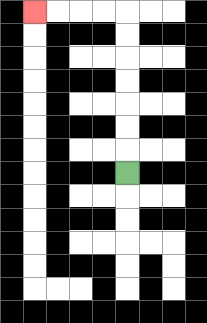{'start': '[5, 7]', 'end': '[1, 0]', 'path_directions': 'U,U,U,U,U,U,U,L,L,L,L', 'path_coordinates': '[[5, 7], [5, 6], [5, 5], [5, 4], [5, 3], [5, 2], [5, 1], [5, 0], [4, 0], [3, 0], [2, 0], [1, 0]]'}